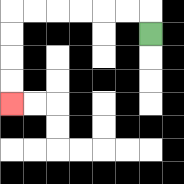{'start': '[6, 1]', 'end': '[0, 4]', 'path_directions': 'U,L,L,L,L,L,L,D,D,D,D', 'path_coordinates': '[[6, 1], [6, 0], [5, 0], [4, 0], [3, 0], [2, 0], [1, 0], [0, 0], [0, 1], [0, 2], [0, 3], [0, 4]]'}